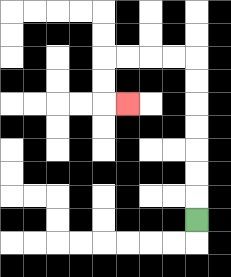{'start': '[8, 9]', 'end': '[5, 4]', 'path_directions': 'U,U,U,U,U,U,U,L,L,L,L,D,D,R', 'path_coordinates': '[[8, 9], [8, 8], [8, 7], [8, 6], [8, 5], [8, 4], [8, 3], [8, 2], [7, 2], [6, 2], [5, 2], [4, 2], [4, 3], [4, 4], [5, 4]]'}